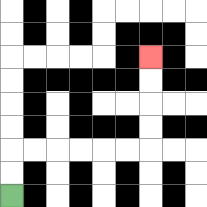{'start': '[0, 8]', 'end': '[6, 2]', 'path_directions': 'U,U,R,R,R,R,R,R,U,U,U,U', 'path_coordinates': '[[0, 8], [0, 7], [0, 6], [1, 6], [2, 6], [3, 6], [4, 6], [5, 6], [6, 6], [6, 5], [6, 4], [6, 3], [6, 2]]'}